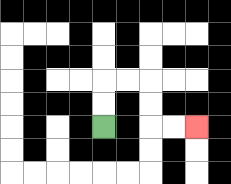{'start': '[4, 5]', 'end': '[8, 5]', 'path_directions': 'U,U,R,R,D,D,R,R', 'path_coordinates': '[[4, 5], [4, 4], [4, 3], [5, 3], [6, 3], [6, 4], [6, 5], [7, 5], [8, 5]]'}